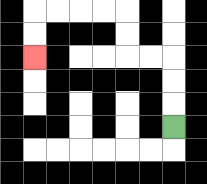{'start': '[7, 5]', 'end': '[1, 2]', 'path_directions': 'U,U,U,L,L,U,U,L,L,L,L,D,D', 'path_coordinates': '[[7, 5], [7, 4], [7, 3], [7, 2], [6, 2], [5, 2], [5, 1], [5, 0], [4, 0], [3, 0], [2, 0], [1, 0], [1, 1], [1, 2]]'}